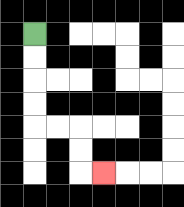{'start': '[1, 1]', 'end': '[4, 7]', 'path_directions': 'D,D,D,D,R,R,D,D,R', 'path_coordinates': '[[1, 1], [1, 2], [1, 3], [1, 4], [1, 5], [2, 5], [3, 5], [3, 6], [3, 7], [4, 7]]'}